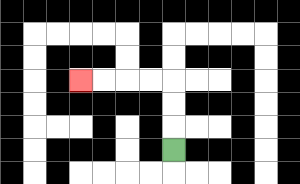{'start': '[7, 6]', 'end': '[3, 3]', 'path_directions': 'U,U,U,L,L,L,L', 'path_coordinates': '[[7, 6], [7, 5], [7, 4], [7, 3], [6, 3], [5, 3], [4, 3], [3, 3]]'}